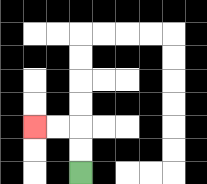{'start': '[3, 7]', 'end': '[1, 5]', 'path_directions': 'U,U,L,L', 'path_coordinates': '[[3, 7], [3, 6], [3, 5], [2, 5], [1, 5]]'}